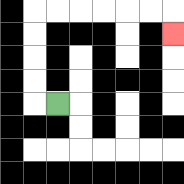{'start': '[2, 4]', 'end': '[7, 1]', 'path_directions': 'L,U,U,U,U,R,R,R,R,R,R,D', 'path_coordinates': '[[2, 4], [1, 4], [1, 3], [1, 2], [1, 1], [1, 0], [2, 0], [3, 0], [4, 0], [5, 0], [6, 0], [7, 0], [7, 1]]'}